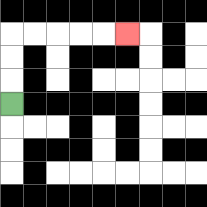{'start': '[0, 4]', 'end': '[5, 1]', 'path_directions': 'U,U,U,R,R,R,R,R', 'path_coordinates': '[[0, 4], [0, 3], [0, 2], [0, 1], [1, 1], [2, 1], [3, 1], [4, 1], [5, 1]]'}